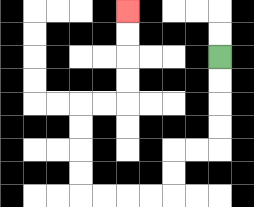{'start': '[9, 2]', 'end': '[5, 0]', 'path_directions': 'D,D,D,D,L,L,D,D,L,L,L,L,U,U,U,U,R,R,U,U,U,U', 'path_coordinates': '[[9, 2], [9, 3], [9, 4], [9, 5], [9, 6], [8, 6], [7, 6], [7, 7], [7, 8], [6, 8], [5, 8], [4, 8], [3, 8], [3, 7], [3, 6], [3, 5], [3, 4], [4, 4], [5, 4], [5, 3], [5, 2], [5, 1], [5, 0]]'}